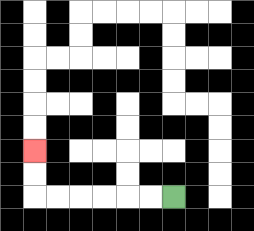{'start': '[7, 8]', 'end': '[1, 6]', 'path_directions': 'L,L,L,L,L,L,U,U', 'path_coordinates': '[[7, 8], [6, 8], [5, 8], [4, 8], [3, 8], [2, 8], [1, 8], [1, 7], [1, 6]]'}